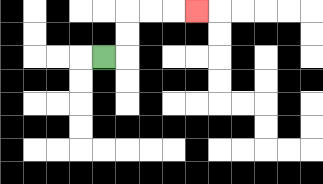{'start': '[4, 2]', 'end': '[8, 0]', 'path_directions': 'R,U,U,R,R,R', 'path_coordinates': '[[4, 2], [5, 2], [5, 1], [5, 0], [6, 0], [7, 0], [8, 0]]'}